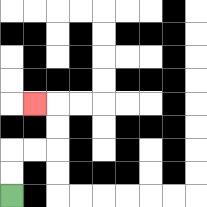{'start': '[0, 8]', 'end': '[1, 4]', 'path_directions': 'U,U,R,R,U,U,L', 'path_coordinates': '[[0, 8], [0, 7], [0, 6], [1, 6], [2, 6], [2, 5], [2, 4], [1, 4]]'}